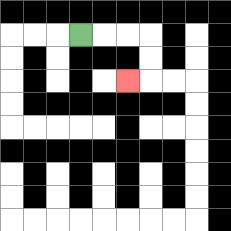{'start': '[3, 1]', 'end': '[5, 3]', 'path_directions': 'R,R,R,D,D,L', 'path_coordinates': '[[3, 1], [4, 1], [5, 1], [6, 1], [6, 2], [6, 3], [5, 3]]'}